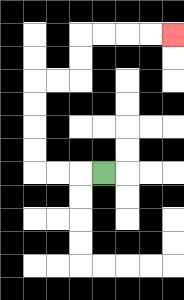{'start': '[4, 7]', 'end': '[7, 1]', 'path_directions': 'L,L,L,U,U,U,U,R,R,U,U,R,R,R,R', 'path_coordinates': '[[4, 7], [3, 7], [2, 7], [1, 7], [1, 6], [1, 5], [1, 4], [1, 3], [2, 3], [3, 3], [3, 2], [3, 1], [4, 1], [5, 1], [6, 1], [7, 1]]'}